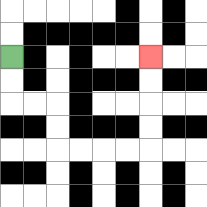{'start': '[0, 2]', 'end': '[6, 2]', 'path_directions': 'D,D,R,R,D,D,R,R,R,R,U,U,U,U', 'path_coordinates': '[[0, 2], [0, 3], [0, 4], [1, 4], [2, 4], [2, 5], [2, 6], [3, 6], [4, 6], [5, 6], [6, 6], [6, 5], [6, 4], [6, 3], [6, 2]]'}